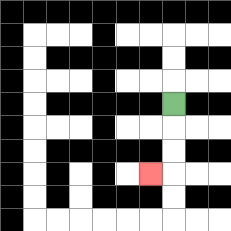{'start': '[7, 4]', 'end': '[6, 7]', 'path_directions': 'D,D,D,L', 'path_coordinates': '[[7, 4], [7, 5], [7, 6], [7, 7], [6, 7]]'}